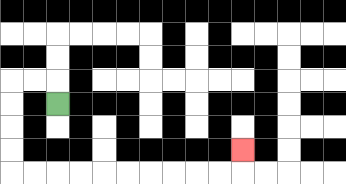{'start': '[2, 4]', 'end': '[10, 6]', 'path_directions': 'U,L,L,D,D,D,D,R,R,R,R,R,R,R,R,R,R,U', 'path_coordinates': '[[2, 4], [2, 3], [1, 3], [0, 3], [0, 4], [0, 5], [0, 6], [0, 7], [1, 7], [2, 7], [3, 7], [4, 7], [5, 7], [6, 7], [7, 7], [8, 7], [9, 7], [10, 7], [10, 6]]'}